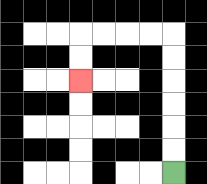{'start': '[7, 7]', 'end': '[3, 3]', 'path_directions': 'U,U,U,U,U,U,L,L,L,L,D,D', 'path_coordinates': '[[7, 7], [7, 6], [7, 5], [7, 4], [7, 3], [7, 2], [7, 1], [6, 1], [5, 1], [4, 1], [3, 1], [3, 2], [3, 3]]'}